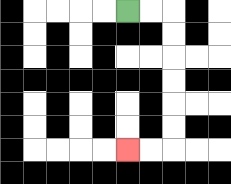{'start': '[5, 0]', 'end': '[5, 6]', 'path_directions': 'R,R,D,D,D,D,D,D,L,L', 'path_coordinates': '[[5, 0], [6, 0], [7, 0], [7, 1], [7, 2], [7, 3], [7, 4], [7, 5], [7, 6], [6, 6], [5, 6]]'}